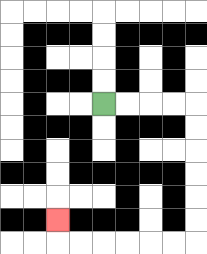{'start': '[4, 4]', 'end': '[2, 9]', 'path_directions': 'R,R,R,R,D,D,D,D,D,D,L,L,L,L,L,L,U', 'path_coordinates': '[[4, 4], [5, 4], [6, 4], [7, 4], [8, 4], [8, 5], [8, 6], [8, 7], [8, 8], [8, 9], [8, 10], [7, 10], [6, 10], [5, 10], [4, 10], [3, 10], [2, 10], [2, 9]]'}